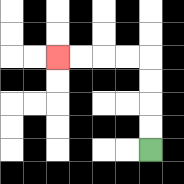{'start': '[6, 6]', 'end': '[2, 2]', 'path_directions': 'U,U,U,U,L,L,L,L', 'path_coordinates': '[[6, 6], [6, 5], [6, 4], [6, 3], [6, 2], [5, 2], [4, 2], [3, 2], [2, 2]]'}